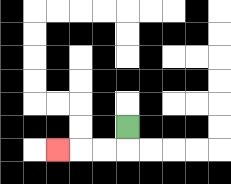{'start': '[5, 5]', 'end': '[2, 6]', 'path_directions': 'D,L,L,L', 'path_coordinates': '[[5, 5], [5, 6], [4, 6], [3, 6], [2, 6]]'}